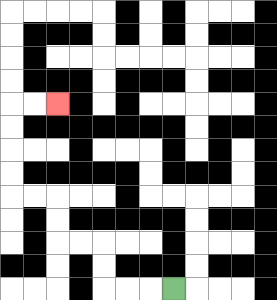{'start': '[7, 12]', 'end': '[2, 4]', 'path_directions': 'L,L,L,U,U,L,L,U,U,L,L,U,U,U,U,R,R', 'path_coordinates': '[[7, 12], [6, 12], [5, 12], [4, 12], [4, 11], [4, 10], [3, 10], [2, 10], [2, 9], [2, 8], [1, 8], [0, 8], [0, 7], [0, 6], [0, 5], [0, 4], [1, 4], [2, 4]]'}